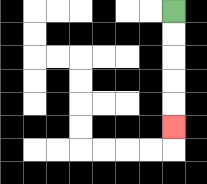{'start': '[7, 0]', 'end': '[7, 5]', 'path_directions': 'D,D,D,D,D', 'path_coordinates': '[[7, 0], [7, 1], [7, 2], [7, 3], [7, 4], [7, 5]]'}